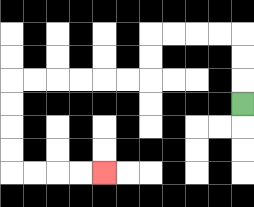{'start': '[10, 4]', 'end': '[4, 7]', 'path_directions': 'U,U,U,L,L,L,L,D,D,L,L,L,L,L,L,D,D,D,D,R,R,R,R', 'path_coordinates': '[[10, 4], [10, 3], [10, 2], [10, 1], [9, 1], [8, 1], [7, 1], [6, 1], [6, 2], [6, 3], [5, 3], [4, 3], [3, 3], [2, 3], [1, 3], [0, 3], [0, 4], [0, 5], [0, 6], [0, 7], [1, 7], [2, 7], [3, 7], [4, 7]]'}